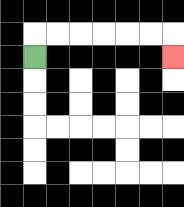{'start': '[1, 2]', 'end': '[7, 2]', 'path_directions': 'U,R,R,R,R,R,R,D', 'path_coordinates': '[[1, 2], [1, 1], [2, 1], [3, 1], [4, 1], [5, 1], [6, 1], [7, 1], [7, 2]]'}